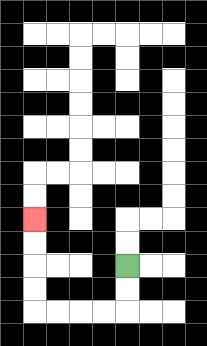{'start': '[5, 11]', 'end': '[1, 9]', 'path_directions': 'D,D,L,L,L,L,U,U,U,U', 'path_coordinates': '[[5, 11], [5, 12], [5, 13], [4, 13], [3, 13], [2, 13], [1, 13], [1, 12], [1, 11], [1, 10], [1, 9]]'}